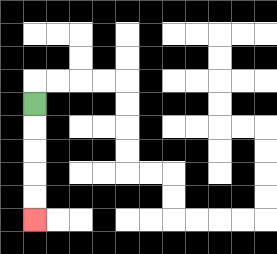{'start': '[1, 4]', 'end': '[1, 9]', 'path_directions': 'D,D,D,D,D', 'path_coordinates': '[[1, 4], [1, 5], [1, 6], [1, 7], [1, 8], [1, 9]]'}